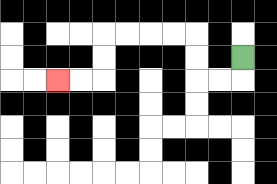{'start': '[10, 2]', 'end': '[2, 3]', 'path_directions': 'D,L,L,U,U,L,L,L,L,D,D,L,L', 'path_coordinates': '[[10, 2], [10, 3], [9, 3], [8, 3], [8, 2], [8, 1], [7, 1], [6, 1], [5, 1], [4, 1], [4, 2], [4, 3], [3, 3], [2, 3]]'}